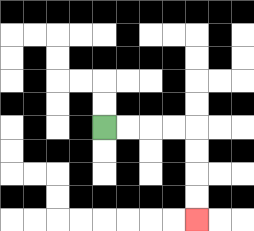{'start': '[4, 5]', 'end': '[8, 9]', 'path_directions': 'R,R,R,R,D,D,D,D', 'path_coordinates': '[[4, 5], [5, 5], [6, 5], [7, 5], [8, 5], [8, 6], [8, 7], [8, 8], [8, 9]]'}